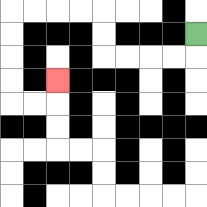{'start': '[8, 1]', 'end': '[2, 3]', 'path_directions': 'D,L,L,L,L,U,U,L,L,L,L,D,D,D,D,R,R,U', 'path_coordinates': '[[8, 1], [8, 2], [7, 2], [6, 2], [5, 2], [4, 2], [4, 1], [4, 0], [3, 0], [2, 0], [1, 0], [0, 0], [0, 1], [0, 2], [0, 3], [0, 4], [1, 4], [2, 4], [2, 3]]'}